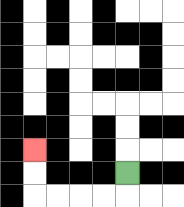{'start': '[5, 7]', 'end': '[1, 6]', 'path_directions': 'D,L,L,L,L,U,U', 'path_coordinates': '[[5, 7], [5, 8], [4, 8], [3, 8], [2, 8], [1, 8], [1, 7], [1, 6]]'}